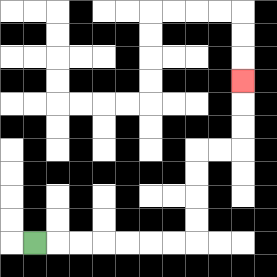{'start': '[1, 10]', 'end': '[10, 3]', 'path_directions': 'R,R,R,R,R,R,R,U,U,U,U,R,R,U,U,U', 'path_coordinates': '[[1, 10], [2, 10], [3, 10], [4, 10], [5, 10], [6, 10], [7, 10], [8, 10], [8, 9], [8, 8], [8, 7], [8, 6], [9, 6], [10, 6], [10, 5], [10, 4], [10, 3]]'}